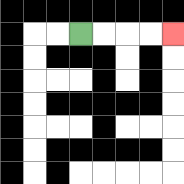{'start': '[3, 1]', 'end': '[7, 1]', 'path_directions': 'R,R,R,R', 'path_coordinates': '[[3, 1], [4, 1], [5, 1], [6, 1], [7, 1]]'}